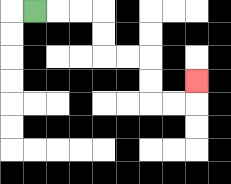{'start': '[1, 0]', 'end': '[8, 3]', 'path_directions': 'R,R,R,D,D,R,R,D,D,R,R,U', 'path_coordinates': '[[1, 0], [2, 0], [3, 0], [4, 0], [4, 1], [4, 2], [5, 2], [6, 2], [6, 3], [6, 4], [7, 4], [8, 4], [8, 3]]'}